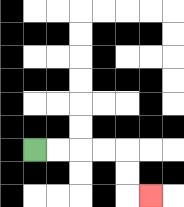{'start': '[1, 6]', 'end': '[6, 8]', 'path_directions': 'R,R,R,R,D,D,R', 'path_coordinates': '[[1, 6], [2, 6], [3, 6], [4, 6], [5, 6], [5, 7], [5, 8], [6, 8]]'}